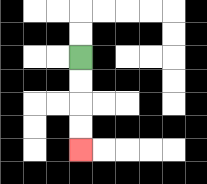{'start': '[3, 2]', 'end': '[3, 6]', 'path_directions': 'D,D,D,D', 'path_coordinates': '[[3, 2], [3, 3], [3, 4], [3, 5], [3, 6]]'}